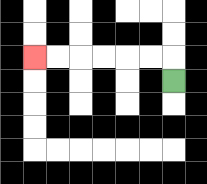{'start': '[7, 3]', 'end': '[1, 2]', 'path_directions': 'U,L,L,L,L,L,L', 'path_coordinates': '[[7, 3], [7, 2], [6, 2], [5, 2], [4, 2], [3, 2], [2, 2], [1, 2]]'}